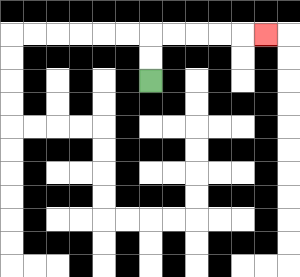{'start': '[6, 3]', 'end': '[11, 1]', 'path_directions': 'U,U,R,R,R,R,R', 'path_coordinates': '[[6, 3], [6, 2], [6, 1], [7, 1], [8, 1], [9, 1], [10, 1], [11, 1]]'}